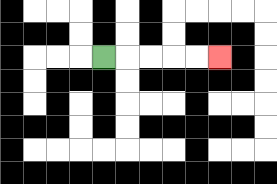{'start': '[4, 2]', 'end': '[9, 2]', 'path_directions': 'R,R,R,R,R', 'path_coordinates': '[[4, 2], [5, 2], [6, 2], [7, 2], [8, 2], [9, 2]]'}